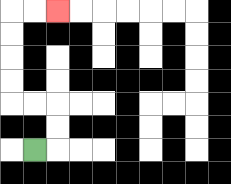{'start': '[1, 6]', 'end': '[2, 0]', 'path_directions': 'R,U,U,L,L,U,U,U,U,R,R', 'path_coordinates': '[[1, 6], [2, 6], [2, 5], [2, 4], [1, 4], [0, 4], [0, 3], [0, 2], [0, 1], [0, 0], [1, 0], [2, 0]]'}